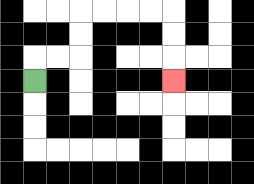{'start': '[1, 3]', 'end': '[7, 3]', 'path_directions': 'U,R,R,U,U,R,R,R,R,D,D,D', 'path_coordinates': '[[1, 3], [1, 2], [2, 2], [3, 2], [3, 1], [3, 0], [4, 0], [5, 0], [6, 0], [7, 0], [7, 1], [7, 2], [7, 3]]'}